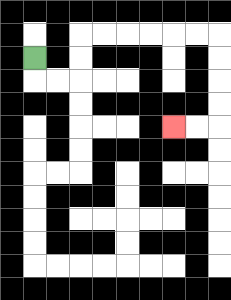{'start': '[1, 2]', 'end': '[7, 5]', 'path_directions': 'D,R,R,U,U,R,R,R,R,R,R,D,D,D,D,L,L', 'path_coordinates': '[[1, 2], [1, 3], [2, 3], [3, 3], [3, 2], [3, 1], [4, 1], [5, 1], [6, 1], [7, 1], [8, 1], [9, 1], [9, 2], [9, 3], [9, 4], [9, 5], [8, 5], [7, 5]]'}